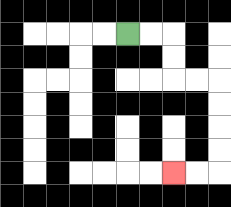{'start': '[5, 1]', 'end': '[7, 7]', 'path_directions': 'R,R,D,D,R,R,D,D,D,D,L,L', 'path_coordinates': '[[5, 1], [6, 1], [7, 1], [7, 2], [7, 3], [8, 3], [9, 3], [9, 4], [9, 5], [9, 6], [9, 7], [8, 7], [7, 7]]'}